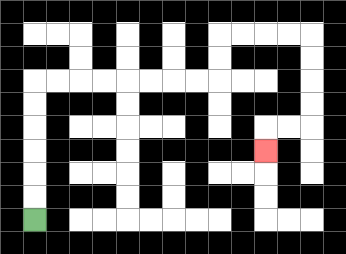{'start': '[1, 9]', 'end': '[11, 6]', 'path_directions': 'U,U,U,U,U,U,R,R,R,R,R,R,R,R,U,U,R,R,R,R,D,D,D,D,L,L,D', 'path_coordinates': '[[1, 9], [1, 8], [1, 7], [1, 6], [1, 5], [1, 4], [1, 3], [2, 3], [3, 3], [4, 3], [5, 3], [6, 3], [7, 3], [8, 3], [9, 3], [9, 2], [9, 1], [10, 1], [11, 1], [12, 1], [13, 1], [13, 2], [13, 3], [13, 4], [13, 5], [12, 5], [11, 5], [11, 6]]'}